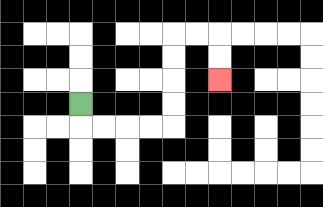{'start': '[3, 4]', 'end': '[9, 3]', 'path_directions': 'D,R,R,R,R,U,U,U,U,R,R,D,D', 'path_coordinates': '[[3, 4], [3, 5], [4, 5], [5, 5], [6, 5], [7, 5], [7, 4], [7, 3], [7, 2], [7, 1], [8, 1], [9, 1], [9, 2], [9, 3]]'}